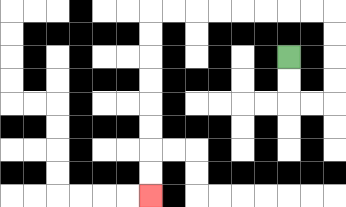{'start': '[12, 2]', 'end': '[6, 8]', 'path_directions': 'D,D,R,R,U,U,U,U,L,L,L,L,L,L,L,L,D,D,D,D,D,D,D,D', 'path_coordinates': '[[12, 2], [12, 3], [12, 4], [13, 4], [14, 4], [14, 3], [14, 2], [14, 1], [14, 0], [13, 0], [12, 0], [11, 0], [10, 0], [9, 0], [8, 0], [7, 0], [6, 0], [6, 1], [6, 2], [6, 3], [6, 4], [6, 5], [6, 6], [6, 7], [6, 8]]'}